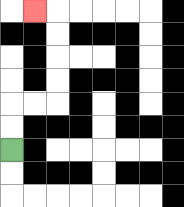{'start': '[0, 6]', 'end': '[1, 0]', 'path_directions': 'U,U,R,R,U,U,U,U,L', 'path_coordinates': '[[0, 6], [0, 5], [0, 4], [1, 4], [2, 4], [2, 3], [2, 2], [2, 1], [2, 0], [1, 0]]'}